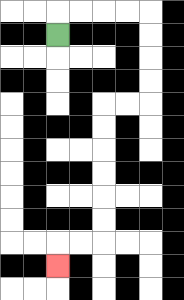{'start': '[2, 1]', 'end': '[2, 11]', 'path_directions': 'U,R,R,R,R,D,D,D,D,L,L,D,D,D,D,D,D,L,L,D', 'path_coordinates': '[[2, 1], [2, 0], [3, 0], [4, 0], [5, 0], [6, 0], [6, 1], [6, 2], [6, 3], [6, 4], [5, 4], [4, 4], [4, 5], [4, 6], [4, 7], [4, 8], [4, 9], [4, 10], [3, 10], [2, 10], [2, 11]]'}